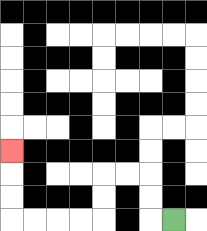{'start': '[7, 9]', 'end': '[0, 6]', 'path_directions': 'L,U,U,L,L,D,D,L,L,L,L,U,U,U', 'path_coordinates': '[[7, 9], [6, 9], [6, 8], [6, 7], [5, 7], [4, 7], [4, 8], [4, 9], [3, 9], [2, 9], [1, 9], [0, 9], [0, 8], [0, 7], [0, 6]]'}